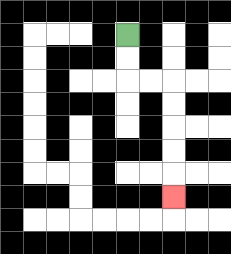{'start': '[5, 1]', 'end': '[7, 8]', 'path_directions': 'D,D,R,R,D,D,D,D,D', 'path_coordinates': '[[5, 1], [5, 2], [5, 3], [6, 3], [7, 3], [7, 4], [7, 5], [7, 6], [7, 7], [7, 8]]'}